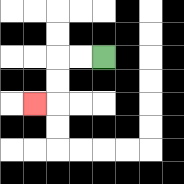{'start': '[4, 2]', 'end': '[1, 4]', 'path_directions': 'L,L,D,D,L', 'path_coordinates': '[[4, 2], [3, 2], [2, 2], [2, 3], [2, 4], [1, 4]]'}